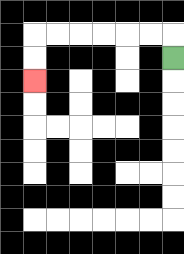{'start': '[7, 2]', 'end': '[1, 3]', 'path_directions': 'U,L,L,L,L,L,L,D,D', 'path_coordinates': '[[7, 2], [7, 1], [6, 1], [5, 1], [4, 1], [3, 1], [2, 1], [1, 1], [1, 2], [1, 3]]'}